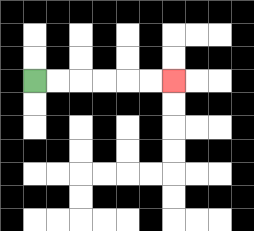{'start': '[1, 3]', 'end': '[7, 3]', 'path_directions': 'R,R,R,R,R,R', 'path_coordinates': '[[1, 3], [2, 3], [3, 3], [4, 3], [5, 3], [6, 3], [7, 3]]'}